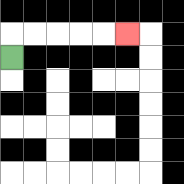{'start': '[0, 2]', 'end': '[5, 1]', 'path_directions': 'U,R,R,R,R,R', 'path_coordinates': '[[0, 2], [0, 1], [1, 1], [2, 1], [3, 1], [4, 1], [5, 1]]'}